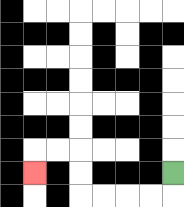{'start': '[7, 7]', 'end': '[1, 7]', 'path_directions': 'D,L,L,L,L,U,U,L,L,D', 'path_coordinates': '[[7, 7], [7, 8], [6, 8], [5, 8], [4, 8], [3, 8], [3, 7], [3, 6], [2, 6], [1, 6], [1, 7]]'}